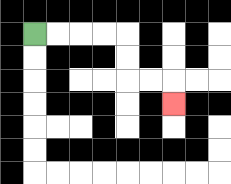{'start': '[1, 1]', 'end': '[7, 4]', 'path_directions': 'R,R,R,R,D,D,R,R,D', 'path_coordinates': '[[1, 1], [2, 1], [3, 1], [4, 1], [5, 1], [5, 2], [5, 3], [6, 3], [7, 3], [7, 4]]'}